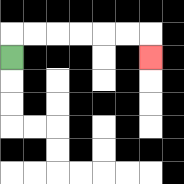{'start': '[0, 2]', 'end': '[6, 2]', 'path_directions': 'U,R,R,R,R,R,R,D', 'path_coordinates': '[[0, 2], [0, 1], [1, 1], [2, 1], [3, 1], [4, 1], [5, 1], [6, 1], [6, 2]]'}